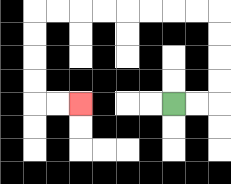{'start': '[7, 4]', 'end': '[3, 4]', 'path_directions': 'R,R,U,U,U,U,L,L,L,L,L,L,L,L,D,D,D,D,R,R', 'path_coordinates': '[[7, 4], [8, 4], [9, 4], [9, 3], [9, 2], [9, 1], [9, 0], [8, 0], [7, 0], [6, 0], [5, 0], [4, 0], [3, 0], [2, 0], [1, 0], [1, 1], [1, 2], [1, 3], [1, 4], [2, 4], [3, 4]]'}